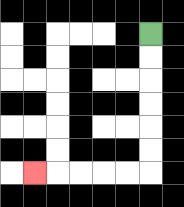{'start': '[6, 1]', 'end': '[1, 7]', 'path_directions': 'D,D,D,D,D,D,L,L,L,L,L', 'path_coordinates': '[[6, 1], [6, 2], [6, 3], [6, 4], [6, 5], [6, 6], [6, 7], [5, 7], [4, 7], [3, 7], [2, 7], [1, 7]]'}